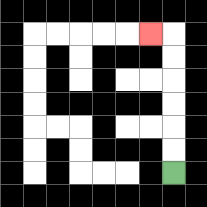{'start': '[7, 7]', 'end': '[6, 1]', 'path_directions': 'U,U,U,U,U,U,L', 'path_coordinates': '[[7, 7], [7, 6], [7, 5], [7, 4], [7, 3], [7, 2], [7, 1], [6, 1]]'}